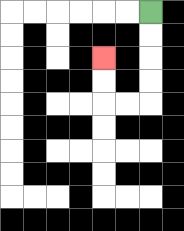{'start': '[6, 0]', 'end': '[4, 2]', 'path_directions': 'D,D,D,D,L,L,U,U', 'path_coordinates': '[[6, 0], [6, 1], [6, 2], [6, 3], [6, 4], [5, 4], [4, 4], [4, 3], [4, 2]]'}